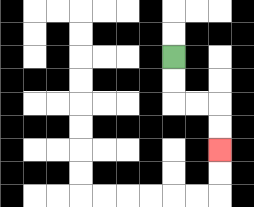{'start': '[7, 2]', 'end': '[9, 6]', 'path_directions': 'D,D,R,R,D,D', 'path_coordinates': '[[7, 2], [7, 3], [7, 4], [8, 4], [9, 4], [9, 5], [9, 6]]'}